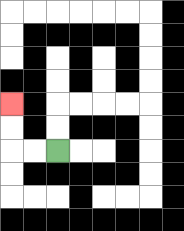{'start': '[2, 6]', 'end': '[0, 4]', 'path_directions': 'L,L,U,U', 'path_coordinates': '[[2, 6], [1, 6], [0, 6], [0, 5], [0, 4]]'}